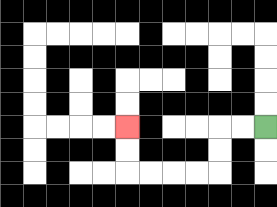{'start': '[11, 5]', 'end': '[5, 5]', 'path_directions': 'L,L,D,D,L,L,L,L,U,U', 'path_coordinates': '[[11, 5], [10, 5], [9, 5], [9, 6], [9, 7], [8, 7], [7, 7], [6, 7], [5, 7], [5, 6], [5, 5]]'}